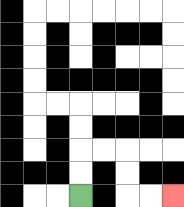{'start': '[3, 8]', 'end': '[7, 8]', 'path_directions': 'U,U,R,R,D,D,R,R', 'path_coordinates': '[[3, 8], [3, 7], [3, 6], [4, 6], [5, 6], [5, 7], [5, 8], [6, 8], [7, 8]]'}